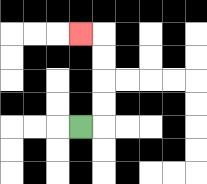{'start': '[3, 5]', 'end': '[3, 1]', 'path_directions': 'R,U,U,U,U,L', 'path_coordinates': '[[3, 5], [4, 5], [4, 4], [4, 3], [4, 2], [4, 1], [3, 1]]'}